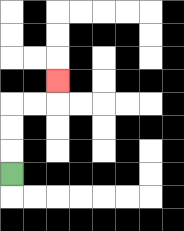{'start': '[0, 7]', 'end': '[2, 3]', 'path_directions': 'U,U,U,R,R,U', 'path_coordinates': '[[0, 7], [0, 6], [0, 5], [0, 4], [1, 4], [2, 4], [2, 3]]'}